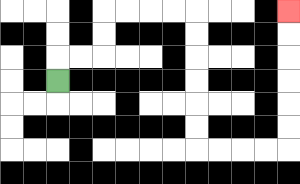{'start': '[2, 3]', 'end': '[12, 0]', 'path_directions': 'U,R,R,U,U,R,R,R,R,D,D,D,D,D,D,R,R,R,R,U,U,U,U,U,U', 'path_coordinates': '[[2, 3], [2, 2], [3, 2], [4, 2], [4, 1], [4, 0], [5, 0], [6, 0], [7, 0], [8, 0], [8, 1], [8, 2], [8, 3], [8, 4], [8, 5], [8, 6], [9, 6], [10, 6], [11, 6], [12, 6], [12, 5], [12, 4], [12, 3], [12, 2], [12, 1], [12, 0]]'}